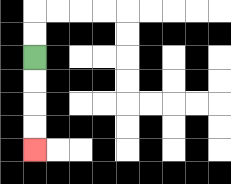{'start': '[1, 2]', 'end': '[1, 6]', 'path_directions': 'D,D,D,D', 'path_coordinates': '[[1, 2], [1, 3], [1, 4], [1, 5], [1, 6]]'}